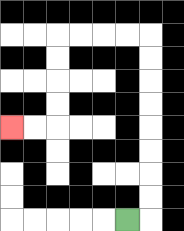{'start': '[5, 9]', 'end': '[0, 5]', 'path_directions': 'R,U,U,U,U,U,U,U,U,L,L,L,L,D,D,D,D,L,L', 'path_coordinates': '[[5, 9], [6, 9], [6, 8], [6, 7], [6, 6], [6, 5], [6, 4], [6, 3], [6, 2], [6, 1], [5, 1], [4, 1], [3, 1], [2, 1], [2, 2], [2, 3], [2, 4], [2, 5], [1, 5], [0, 5]]'}